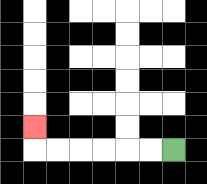{'start': '[7, 6]', 'end': '[1, 5]', 'path_directions': 'L,L,L,L,L,L,U', 'path_coordinates': '[[7, 6], [6, 6], [5, 6], [4, 6], [3, 6], [2, 6], [1, 6], [1, 5]]'}